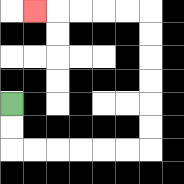{'start': '[0, 4]', 'end': '[1, 0]', 'path_directions': 'D,D,R,R,R,R,R,R,U,U,U,U,U,U,L,L,L,L,L', 'path_coordinates': '[[0, 4], [0, 5], [0, 6], [1, 6], [2, 6], [3, 6], [4, 6], [5, 6], [6, 6], [6, 5], [6, 4], [6, 3], [6, 2], [6, 1], [6, 0], [5, 0], [4, 0], [3, 0], [2, 0], [1, 0]]'}